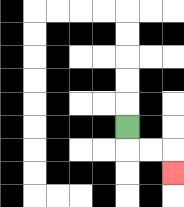{'start': '[5, 5]', 'end': '[7, 7]', 'path_directions': 'D,R,R,D', 'path_coordinates': '[[5, 5], [5, 6], [6, 6], [7, 6], [7, 7]]'}